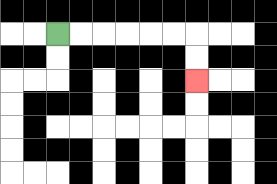{'start': '[2, 1]', 'end': '[8, 3]', 'path_directions': 'R,R,R,R,R,R,D,D', 'path_coordinates': '[[2, 1], [3, 1], [4, 1], [5, 1], [6, 1], [7, 1], [8, 1], [8, 2], [8, 3]]'}